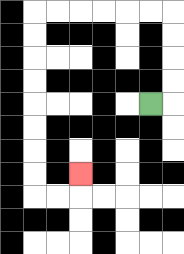{'start': '[6, 4]', 'end': '[3, 7]', 'path_directions': 'R,U,U,U,U,L,L,L,L,L,L,D,D,D,D,D,D,D,D,R,R,U', 'path_coordinates': '[[6, 4], [7, 4], [7, 3], [7, 2], [7, 1], [7, 0], [6, 0], [5, 0], [4, 0], [3, 0], [2, 0], [1, 0], [1, 1], [1, 2], [1, 3], [1, 4], [1, 5], [1, 6], [1, 7], [1, 8], [2, 8], [3, 8], [3, 7]]'}